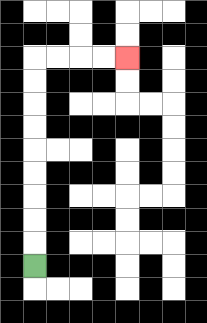{'start': '[1, 11]', 'end': '[5, 2]', 'path_directions': 'U,U,U,U,U,U,U,U,U,R,R,R,R', 'path_coordinates': '[[1, 11], [1, 10], [1, 9], [1, 8], [1, 7], [1, 6], [1, 5], [1, 4], [1, 3], [1, 2], [2, 2], [3, 2], [4, 2], [5, 2]]'}